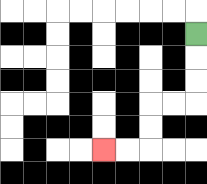{'start': '[8, 1]', 'end': '[4, 6]', 'path_directions': 'D,D,D,L,L,D,D,L,L', 'path_coordinates': '[[8, 1], [8, 2], [8, 3], [8, 4], [7, 4], [6, 4], [6, 5], [6, 6], [5, 6], [4, 6]]'}